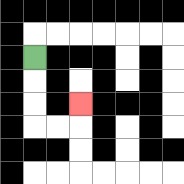{'start': '[1, 2]', 'end': '[3, 4]', 'path_directions': 'D,D,D,R,R,U', 'path_coordinates': '[[1, 2], [1, 3], [1, 4], [1, 5], [2, 5], [3, 5], [3, 4]]'}